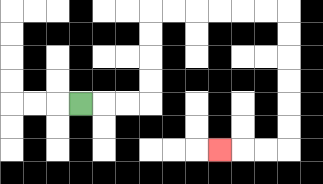{'start': '[3, 4]', 'end': '[9, 6]', 'path_directions': 'R,R,R,U,U,U,U,R,R,R,R,R,R,D,D,D,D,D,D,L,L,L', 'path_coordinates': '[[3, 4], [4, 4], [5, 4], [6, 4], [6, 3], [6, 2], [6, 1], [6, 0], [7, 0], [8, 0], [9, 0], [10, 0], [11, 0], [12, 0], [12, 1], [12, 2], [12, 3], [12, 4], [12, 5], [12, 6], [11, 6], [10, 6], [9, 6]]'}